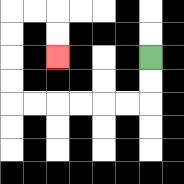{'start': '[6, 2]', 'end': '[2, 2]', 'path_directions': 'D,D,L,L,L,L,L,L,U,U,U,U,R,R,D,D', 'path_coordinates': '[[6, 2], [6, 3], [6, 4], [5, 4], [4, 4], [3, 4], [2, 4], [1, 4], [0, 4], [0, 3], [0, 2], [0, 1], [0, 0], [1, 0], [2, 0], [2, 1], [2, 2]]'}